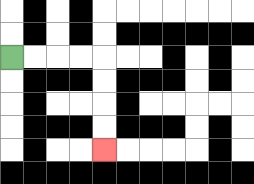{'start': '[0, 2]', 'end': '[4, 6]', 'path_directions': 'R,R,R,R,D,D,D,D', 'path_coordinates': '[[0, 2], [1, 2], [2, 2], [3, 2], [4, 2], [4, 3], [4, 4], [4, 5], [4, 6]]'}